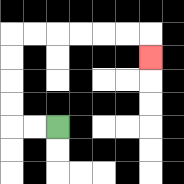{'start': '[2, 5]', 'end': '[6, 2]', 'path_directions': 'L,L,U,U,U,U,R,R,R,R,R,R,D', 'path_coordinates': '[[2, 5], [1, 5], [0, 5], [0, 4], [0, 3], [0, 2], [0, 1], [1, 1], [2, 1], [3, 1], [4, 1], [5, 1], [6, 1], [6, 2]]'}